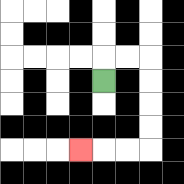{'start': '[4, 3]', 'end': '[3, 6]', 'path_directions': 'U,R,R,D,D,D,D,L,L,L', 'path_coordinates': '[[4, 3], [4, 2], [5, 2], [6, 2], [6, 3], [6, 4], [6, 5], [6, 6], [5, 6], [4, 6], [3, 6]]'}